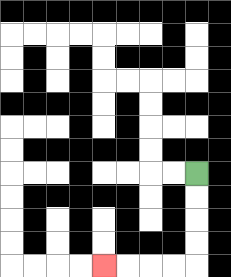{'start': '[8, 7]', 'end': '[4, 11]', 'path_directions': 'D,D,D,D,L,L,L,L', 'path_coordinates': '[[8, 7], [8, 8], [8, 9], [8, 10], [8, 11], [7, 11], [6, 11], [5, 11], [4, 11]]'}